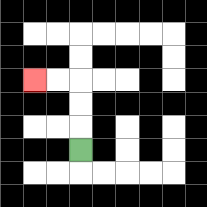{'start': '[3, 6]', 'end': '[1, 3]', 'path_directions': 'U,U,U,L,L', 'path_coordinates': '[[3, 6], [3, 5], [3, 4], [3, 3], [2, 3], [1, 3]]'}